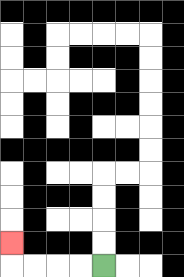{'start': '[4, 11]', 'end': '[0, 10]', 'path_directions': 'L,L,L,L,U', 'path_coordinates': '[[4, 11], [3, 11], [2, 11], [1, 11], [0, 11], [0, 10]]'}